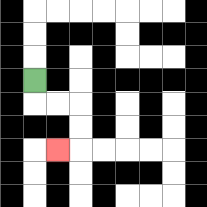{'start': '[1, 3]', 'end': '[2, 6]', 'path_directions': 'D,R,R,D,D,L', 'path_coordinates': '[[1, 3], [1, 4], [2, 4], [3, 4], [3, 5], [3, 6], [2, 6]]'}